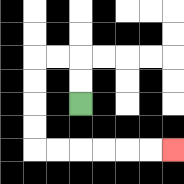{'start': '[3, 4]', 'end': '[7, 6]', 'path_directions': 'U,U,L,L,D,D,D,D,R,R,R,R,R,R', 'path_coordinates': '[[3, 4], [3, 3], [3, 2], [2, 2], [1, 2], [1, 3], [1, 4], [1, 5], [1, 6], [2, 6], [3, 6], [4, 6], [5, 6], [6, 6], [7, 6]]'}